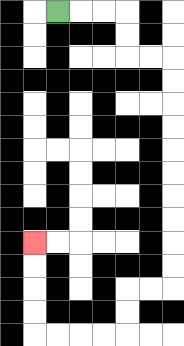{'start': '[2, 0]', 'end': '[1, 10]', 'path_directions': 'R,R,R,D,D,R,R,D,D,D,D,D,D,D,D,D,D,L,L,D,D,L,L,L,L,U,U,U,U', 'path_coordinates': '[[2, 0], [3, 0], [4, 0], [5, 0], [5, 1], [5, 2], [6, 2], [7, 2], [7, 3], [7, 4], [7, 5], [7, 6], [7, 7], [7, 8], [7, 9], [7, 10], [7, 11], [7, 12], [6, 12], [5, 12], [5, 13], [5, 14], [4, 14], [3, 14], [2, 14], [1, 14], [1, 13], [1, 12], [1, 11], [1, 10]]'}